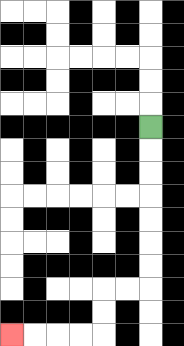{'start': '[6, 5]', 'end': '[0, 14]', 'path_directions': 'D,D,D,D,D,D,D,L,L,D,D,L,L,L,L', 'path_coordinates': '[[6, 5], [6, 6], [6, 7], [6, 8], [6, 9], [6, 10], [6, 11], [6, 12], [5, 12], [4, 12], [4, 13], [4, 14], [3, 14], [2, 14], [1, 14], [0, 14]]'}